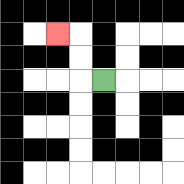{'start': '[4, 3]', 'end': '[2, 1]', 'path_directions': 'L,U,U,L', 'path_coordinates': '[[4, 3], [3, 3], [3, 2], [3, 1], [2, 1]]'}